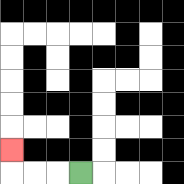{'start': '[3, 7]', 'end': '[0, 6]', 'path_directions': 'L,L,L,U', 'path_coordinates': '[[3, 7], [2, 7], [1, 7], [0, 7], [0, 6]]'}